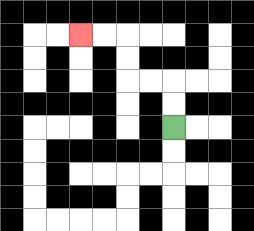{'start': '[7, 5]', 'end': '[3, 1]', 'path_directions': 'U,U,L,L,U,U,L,L', 'path_coordinates': '[[7, 5], [7, 4], [7, 3], [6, 3], [5, 3], [5, 2], [5, 1], [4, 1], [3, 1]]'}